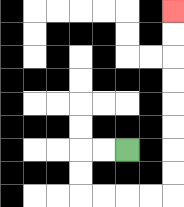{'start': '[5, 6]', 'end': '[7, 0]', 'path_directions': 'L,L,D,D,R,R,R,R,U,U,U,U,U,U,U,U', 'path_coordinates': '[[5, 6], [4, 6], [3, 6], [3, 7], [3, 8], [4, 8], [5, 8], [6, 8], [7, 8], [7, 7], [7, 6], [7, 5], [7, 4], [7, 3], [7, 2], [7, 1], [7, 0]]'}